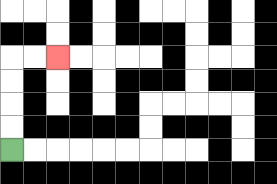{'start': '[0, 6]', 'end': '[2, 2]', 'path_directions': 'U,U,U,U,R,R', 'path_coordinates': '[[0, 6], [0, 5], [0, 4], [0, 3], [0, 2], [1, 2], [2, 2]]'}